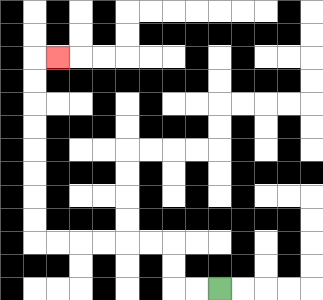{'start': '[9, 12]', 'end': '[2, 2]', 'path_directions': 'L,L,U,U,L,L,L,L,L,L,U,U,U,U,U,U,U,U,R', 'path_coordinates': '[[9, 12], [8, 12], [7, 12], [7, 11], [7, 10], [6, 10], [5, 10], [4, 10], [3, 10], [2, 10], [1, 10], [1, 9], [1, 8], [1, 7], [1, 6], [1, 5], [1, 4], [1, 3], [1, 2], [2, 2]]'}